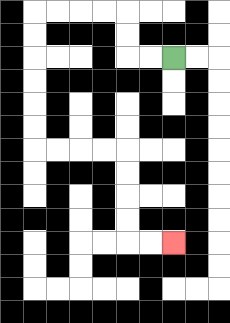{'start': '[7, 2]', 'end': '[7, 10]', 'path_directions': 'L,L,U,U,L,L,L,L,D,D,D,D,D,D,R,R,R,R,D,D,D,D,R,R', 'path_coordinates': '[[7, 2], [6, 2], [5, 2], [5, 1], [5, 0], [4, 0], [3, 0], [2, 0], [1, 0], [1, 1], [1, 2], [1, 3], [1, 4], [1, 5], [1, 6], [2, 6], [3, 6], [4, 6], [5, 6], [5, 7], [5, 8], [5, 9], [5, 10], [6, 10], [7, 10]]'}